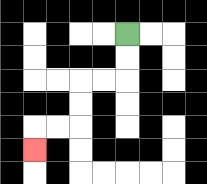{'start': '[5, 1]', 'end': '[1, 6]', 'path_directions': 'D,D,L,L,D,D,L,L,D', 'path_coordinates': '[[5, 1], [5, 2], [5, 3], [4, 3], [3, 3], [3, 4], [3, 5], [2, 5], [1, 5], [1, 6]]'}